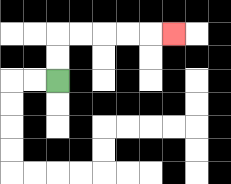{'start': '[2, 3]', 'end': '[7, 1]', 'path_directions': 'U,U,R,R,R,R,R', 'path_coordinates': '[[2, 3], [2, 2], [2, 1], [3, 1], [4, 1], [5, 1], [6, 1], [7, 1]]'}